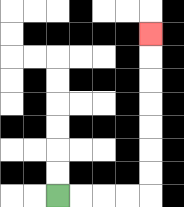{'start': '[2, 8]', 'end': '[6, 1]', 'path_directions': 'R,R,R,R,U,U,U,U,U,U,U', 'path_coordinates': '[[2, 8], [3, 8], [4, 8], [5, 8], [6, 8], [6, 7], [6, 6], [6, 5], [6, 4], [6, 3], [6, 2], [6, 1]]'}